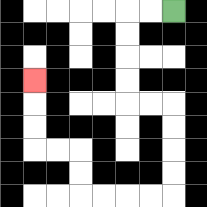{'start': '[7, 0]', 'end': '[1, 3]', 'path_directions': 'L,L,D,D,D,D,R,R,D,D,D,D,L,L,L,L,U,U,L,L,U,U,U', 'path_coordinates': '[[7, 0], [6, 0], [5, 0], [5, 1], [5, 2], [5, 3], [5, 4], [6, 4], [7, 4], [7, 5], [7, 6], [7, 7], [7, 8], [6, 8], [5, 8], [4, 8], [3, 8], [3, 7], [3, 6], [2, 6], [1, 6], [1, 5], [1, 4], [1, 3]]'}